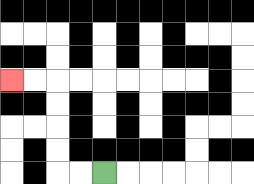{'start': '[4, 7]', 'end': '[0, 3]', 'path_directions': 'L,L,U,U,U,U,L,L', 'path_coordinates': '[[4, 7], [3, 7], [2, 7], [2, 6], [2, 5], [2, 4], [2, 3], [1, 3], [0, 3]]'}